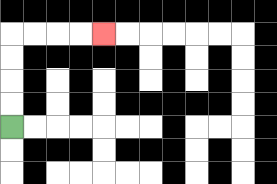{'start': '[0, 5]', 'end': '[4, 1]', 'path_directions': 'U,U,U,U,R,R,R,R', 'path_coordinates': '[[0, 5], [0, 4], [0, 3], [0, 2], [0, 1], [1, 1], [2, 1], [3, 1], [4, 1]]'}